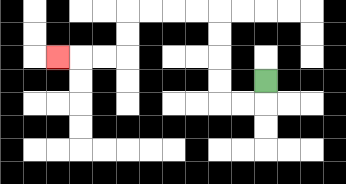{'start': '[11, 3]', 'end': '[2, 2]', 'path_directions': 'D,L,L,U,U,U,U,L,L,L,L,D,D,L,L,L', 'path_coordinates': '[[11, 3], [11, 4], [10, 4], [9, 4], [9, 3], [9, 2], [9, 1], [9, 0], [8, 0], [7, 0], [6, 0], [5, 0], [5, 1], [5, 2], [4, 2], [3, 2], [2, 2]]'}